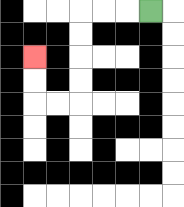{'start': '[6, 0]', 'end': '[1, 2]', 'path_directions': 'L,L,L,D,D,D,D,L,L,U,U', 'path_coordinates': '[[6, 0], [5, 0], [4, 0], [3, 0], [3, 1], [3, 2], [3, 3], [3, 4], [2, 4], [1, 4], [1, 3], [1, 2]]'}